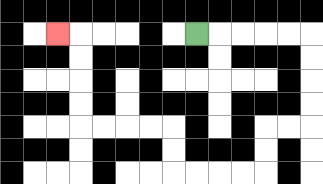{'start': '[8, 1]', 'end': '[2, 1]', 'path_directions': 'R,R,R,R,R,D,D,D,D,L,L,D,D,L,L,L,L,U,U,L,L,L,L,U,U,U,U,L', 'path_coordinates': '[[8, 1], [9, 1], [10, 1], [11, 1], [12, 1], [13, 1], [13, 2], [13, 3], [13, 4], [13, 5], [12, 5], [11, 5], [11, 6], [11, 7], [10, 7], [9, 7], [8, 7], [7, 7], [7, 6], [7, 5], [6, 5], [5, 5], [4, 5], [3, 5], [3, 4], [3, 3], [3, 2], [3, 1], [2, 1]]'}